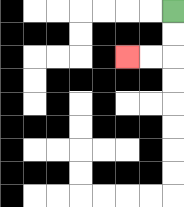{'start': '[7, 0]', 'end': '[5, 2]', 'path_directions': 'D,D,L,L', 'path_coordinates': '[[7, 0], [7, 1], [7, 2], [6, 2], [5, 2]]'}